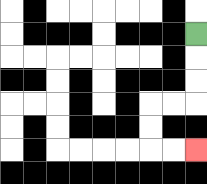{'start': '[8, 1]', 'end': '[8, 6]', 'path_directions': 'D,D,D,L,L,D,D,R,R', 'path_coordinates': '[[8, 1], [8, 2], [8, 3], [8, 4], [7, 4], [6, 4], [6, 5], [6, 6], [7, 6], [8, 6]]'}